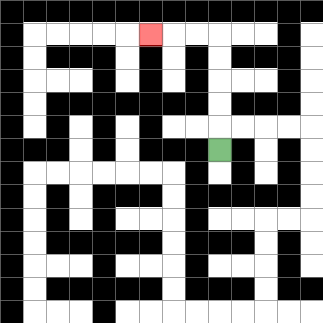{'start': '[9, 6]', 'end': '[6, 1]', 'path_directions': 'U,U,U,U,U,L,L,L', 'path_coordinates': '[[9, 6], [9, 5], [9, 4], [9, 3], [9, 2], [9, 1], [8, 1], [7, 1], [6, 1]]'}